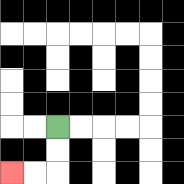{'start': '[2, 5]', 'end': '[0, 7]', 'path_directions': 'D,D,L,L', 'path_coordinates': '[[2, 5], [2, 6], [2, 7], [1, 7], [0, 7]]'}